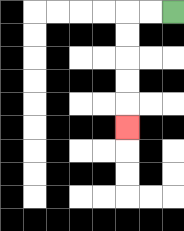{'start': '[7, 0]', 'end': '[5, 5]', 'path_directions': 'L,L,D,D,D,D,D', 'path_coordinates': '[[7, 0], [6, 0], [5, 0], [5, 1], [5, 2], [5, 3], [5, 4], [5, 5]]'}